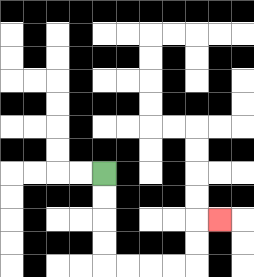{'start': '[4, 7]', 'end': '[9, 9]', 'path_directions': 'D,D,D,D,R,R,R,R,U,U,R', 'path_coordinates': '[[4, 7], [4, 8], [4, 9], [4, 10], [4, 11], [5, 11], [6, 11], [7, 11], [8, 11], [8, 10], [8, 9], [9, 9]]'}